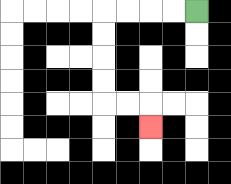{'start': '[8, 0]', 'end': '[6, 5]', 'path_directions': 'L,L,L,L,D,D,D,D,R,R,D', 'path_coordinates': '[[8, 0], [7, 0], [6, 0], [5, 0], [4, 0], [4, 1], [4, 2], [4, 3], [4, 4], [5, 4], [6, 4], [6, 5]]'}